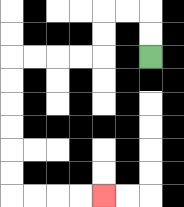{'start': '[6, 2]', 'end': '[4, 8]', 'path_directions': 'U,U,L,L,D,D,L,L,L,L,D,D,D,D,D,D,R,R,R,R', 'path_coordinates': '[[6, 2], [6, 1], [6, 0], [5, 0], [4, 0], [4, 1], [4, 2], [3, 2], [2, 2], [1, 2], [0, 2], [0, 3], [0, 4], [0, 5], [0, 6], [0, 7], [0, 8], [1, 8], [2, 8], [3, 8], [4, 8]]'}